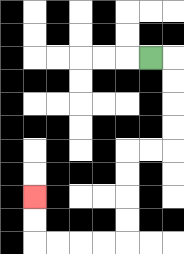{'start': '[6, 2]', 'end': '[1, 8]', 'path_directions': 'R,D,D,D,D,L,L,D,D,D,D,L,L,L,L,U,U', 'path_coordinates': '[[6, 2], [7, 2], [7, 3], [7, 4], [7, 5], [7, 6], [6, 6], [5, 6], [5, 7], [5, 8], [5, 9], [5, 10], [4, 10], [3, 10], [2, 10], [1, 10], [1, 9], [1, 8]]'}